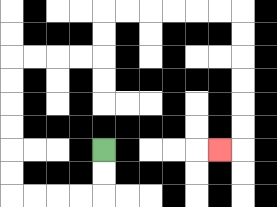{'start': '[4, 6]', 'end': '[9, 6]', 'path_directions': 'D,D,L,L,L,L,U,U,U,U,U,U,R,R,R,R,U,U,R,R,R,R,R,R,D,D,D,D,D,D,L', 'path_coordinates': '[[4, 6], [4, 7], [4, 8], [3, 8], [2, 8], [1, 8], [0, 8], [0, 7], [0, 6], [0, 5], [0, 4], [0, 3], [0, 2], [1, 2], [2, 2], [3, 2], [4, 2], [4, 1], [4, 0], [5, 0], [6, 0], [7, 0], [8, 0], [9, 0], [10, 0], [10, 1], [10, 2], [10, 3], [10, 4], [10, 5], [10, 6], [9, 6]]'}